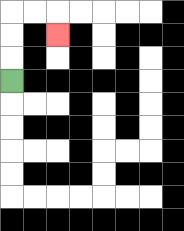{'start': '[0, 3]', 'end': '[2, 1]', 'path_directions': 'U,U,U,R,R,D', 'path_coordinates': '[[0, 3], [0, 2], [0, 1], [0, 0], [1, 0], [2, 0], [2, 1]]'}